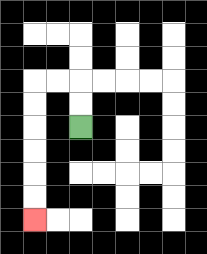{'start': '[3, 5]', 'end': '[1, 9]', 'path_directions': 'U,U,L,L,D,D,D,D,D,D', 'path_coordinates': '[[3, 5], [3, 4], [3, 3], [2, 3], [1, 3], [1, 4], [1, 5], [1, 6], [1, 7], [1, 8], [1, 9]]'}